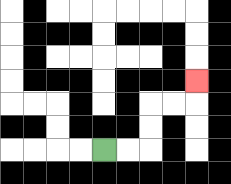{'start': '[4, 6]', 'end': '[8, 3]', 'path_directions': 'R,R,U,U,R,R,U', 'path_coordinates': '[[4, 6], [5, 6], [6, 6], [6, 5], [6, 4], [7, 4], [8, 4], [8, 3]]'}